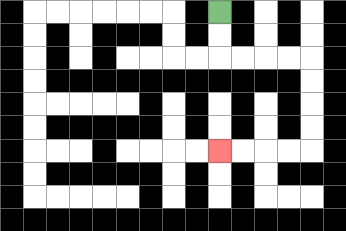{'start': '[9, 0]', 'end': '[9, 6]', 'path_directions': 'D,D,R,R,R,R,D,D,D,D,L,L,L,L', 'path_coordinates': '[[9, 0], [9, 1], [9, 2], [10, 2], [11, 2], [12, 2], [13, 2], [13, 3], [13, 4], [13, 5], [13, 6], [12, 6], [11, 6], [10, 6], [9, 6]]'}